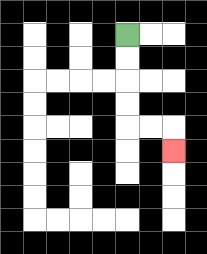{'start': '[5, 1]', 'end': '[7, 6]', 'path_directions': 'D,D,D,D,R,R,D', 'path_coordinates': '[[5, 1], [5, 2], [5, 3], [5, 4], [5, 5], [6, 5], [7, 5], [7, 6]]'}